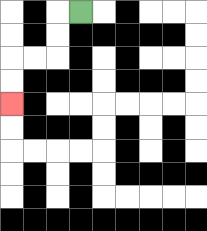{'start': '[3, 0]', 'end': '[0, 4]', 'path_directions': 'L,D,D,L,L,D,D', 'path_coordinates': '[[3, 0], [2, 0], [2, 1], [2, 2], [1, 2], [0, 2], [0, 3], [0, 4]]'}